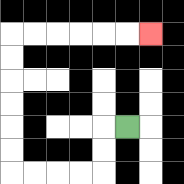{'start': '[5, 5]', 'end': '[6, 1]', 'path_directions': 'L,D,D,L,L,L,L,U,U,U,U,U,U,R,R,R,R,R,R', 'path_coordinates': '[[5, 5], [4, 5], [4, 6], [4, 7], [3, 7], [2, 7], [1, 7], [0, 7], [0, 6], [0, 5], [0, 4], [0, 3], [0, 2], [0, 1], [1, 1], [2, 1], [3, 1], [4, 1], [5, 1], [6, 1]]'}